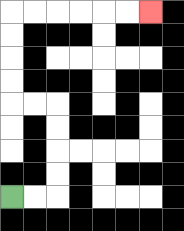{'start': '[0, 8]', 'end': '[6, 0]', 'path_directions': 'R,R,U,U,U,U,L,L,U,U,U,U,R,R,R,R,R,R', 'path_coordinates': '[[0, 8], [1, 8], [2, 8], [2, 7], [2, 6], [2, 5], [2, 4], [1, 4], [0, 4], [0, 3], [0, 2], [0, 1], [0, 0], [1, 0], [2, 0], [3, 0], [4, 0], [5, 0], [6, 0]]'}